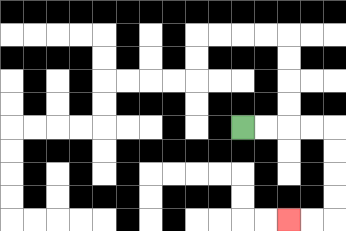{'start': '[10, 5]', 'end': '[12, 9]', 'path_directions': 'R,R,R,R,D,D,D,D,L,L', 'path_coordinates': '[[10, 5], [11, 5], [12, 5], [13, 5], [14, 5], [14, 6], [14, 7], [14, 8], [14, 9], [13, 9], [12, 9]]'}